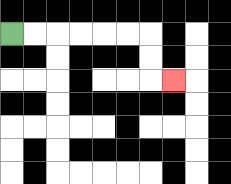{'start': '[0, 1]', 'end': '[7, 3]', 'path_directions': 'R,R,R,R,R,R,D,D,R', 'path_coordinates': '[[0, 1], [1, 1], [2, 1], [3, 1], [4, 1], [5, 1], [6, 1], [6, 2], [6, 3], [7, 3]]'}